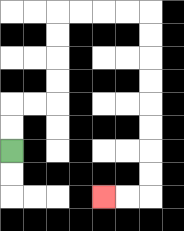{'start': '[0, 6]', 'end': '[4, 8]', 'path_directions': 'U,U,R,R,U,U,U,U,R,R,R,R,D,D,D,D,D,D,D,D,L,L', 'path_coordinates': '[[0, 6], [0, 5], [0, 4], [1, 4], [2, 4], [2, 3], [2, 2], [2, 1], [2, 0], [3, 0], [4, 0], [5, 0], [6, 0], [6, 1], [6, 2], [6, 3], [6, 4], [6, 5], [6, 6], [6, 7], [6, 8], [5, 8], [4, 8]]'}